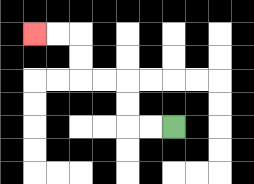{'start': '[7, 5]', 'end': '[1, 1]', 'path_directions': 'L,L,U,U,L,L,U,U,L,L', 'path_coordinates': '[[7, 5], [6, 5], [5, 5], [5, 4], [5, 3], [4, 3], [3, 3], [3, 2], [3, 1], [2, 1], [1, 1]]'}